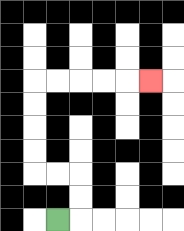{'start': '[2, 9]', 'end': '[6, 3]', 'path_directions': 'R,U,U,L,L,U,U,U,U,R,R,R,R,R', 'path_coordinates': '[[2, 9], [3, 9], [3, 8], [3, 7], [2, 7], [1, 7], [1, 6], [1, 5], [1, 4], [1, 3], [2, 3], [3, 3], [4, 3], [5, 3], [6, 3]]'}